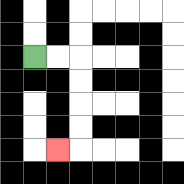{'start': '[1, 2]', 'end': '[2, 6]', 'path_directions': 'R,R,D,D,D,D,L', 'path_coordinates': '[[1, 2], [2, 2], [3, 2], [3, 3], [3, 4], [3, 5], [3, 6], [2, 6]]'}